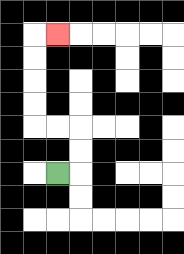{'start': '[2, 7]', 'end': '[2, 1]', 'path_directions': 'R,U,U,L,L,U,U,U,U,R', 'path_coordinates': '[[2, 7], [3, 7], [3, 6], [3, 5], [2, 5], [1, 5], [1, 4], [1, 3], [1, 2], [1, 1], [2, 1]]'}